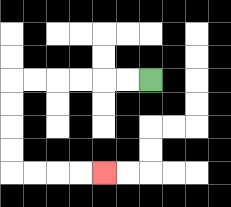{'start': '[6, 3]', 'end': '[4, 7]', 'path_directions': 'L,L,L,L,L,L,D,D,D,D,R,R,R,R', 'path_coordinates': '[[6, 3], [5, 3], [4, 3], [3, 3], [2, 3], [1, 3], [0, 3], [0, 4], [0, 5], [0, 6], [0, 7], [1, 7], [2, 7], [3, 7], [4, 7]]'}